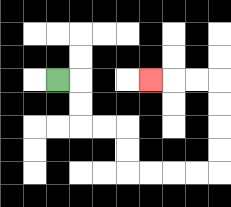{'start': '[2, 3]', 'end': '[6, 3]', 'path_directions': 'R,D,D,R,R,D,D,R,R,R,R,U,U,U,U,L,L,L', 'path_coordinates': '[[2, 3], [3, 3], [3, 4], [3, 5], [4, 5], [5, 5], [5, 6], [5, 7], [6, 7], [7, 7], [8, 7], [9, 7], [9, 6], [9, 5], [9, 4], [9, 3], [8, 3], [7, 3], [6, 3]]'}